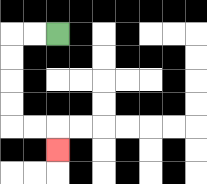{'start': '[2, 1]', 'end': '[2, 6]', 'path_directions': 'L,L,D,D,D,D,R,R,D', 'path_coordinates': '[[2, 1], [1, 1], [0, 1], [0, 2], [0, 3], [0, 4], [0, 5], [1, 5], [2, 5], [2, 6]]'}